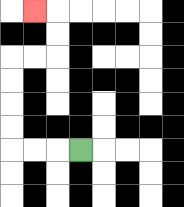{'start': '[3, 6]', 'end': '[1, 0]', 'path_directions': 'L,L,L,U,U,U,U,R,R,U,U,L', 'path_coordinates': '[[3, 6], [2, 6], [1, 6], [0, 6], [0, 5], [0, 4], [0, 3], [0, 2], [1, 2], [2, 2], [2, 1], [2, 0], [1, 0]]'}